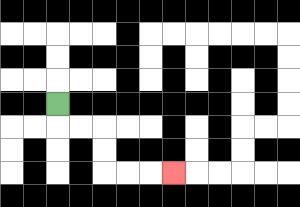{'start': '[2, 4]', 'end': '[7, 7]', 'path_directions': 'D,R,R,D,D,R,R,R', 'path_coordinates': '[[2, 4], [2, 5], [3, 5], [4, 5], [4, 6], [4, 7], [5, 7], [6, 7], [7, 7]]'}